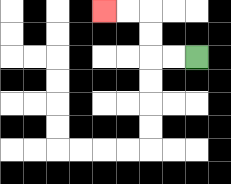{'start': '[8, 2]', 'end': '[4, 0]', 'path_directions': 'L,L,U,U,L,L', 'path_coordinates': '[[8, 2], [7, 2], [6, 2], [6, 1], [6, 0], [5, 0], [4, 0]]'}